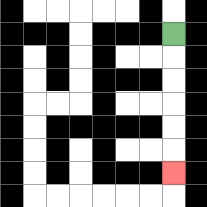{'start': '[7, 1]', 'end': '[7, 7]', 'path_directions': 'D,D,D,D,D,D', 'path_coordinates': '[[7, 1], [7, 2], [7, 3], [7, 4], [7, 5], [7, 6], [7, 7]]'}